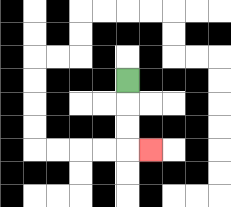{'start': '[5, 3]', 'end': '[6, 6]', 'path_directions': 'D,D,D,R', 'path_coordinates': '[[5, 3], [5, 4], [5, 5], [5, 6], [6, 6]]'}